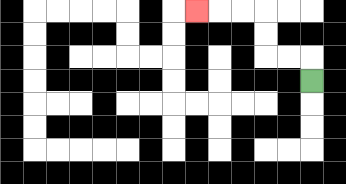{'start': '[13, 3]', 'end': '[8, 0]', 'path_directions': 'U,L,L,U,U,L,L,L', 'path_coordinates': '[[13, 3], [13, 2], [12, 2], [11, 2], [11, 1], [11, 0], [10, 0], [9, 0], [8, 0]]'}